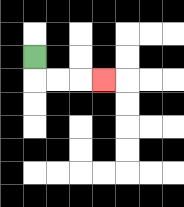{'start': '[1, 2]', 'end': '[4, 3]', 'path_directions': 'D,R,R,R', 'path_coordinates': '[[1, 2], [1, 3], [2, 3], [3, 3], [4, 3]]'}